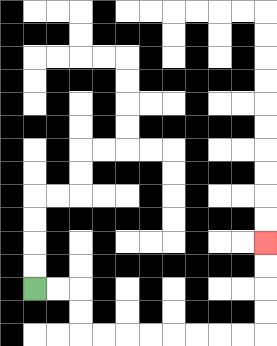{'start': '[1, 12]', 'end': '[11, 10]', 'path_directions': 'R,R,D,D,R,R,R,R,R,R,R,R,U,U,U,U', 'path_coordinates': '[[1, 12], [2, 12], [3, 12], [3, 13], [3, 14], [4, 14], [5, 14], [6, 14], [7, 14], [8, 14], [9, 14], [10, 14], [11, 14], [11, 13], [11, 12], [11, 11], [11, 10]]'}